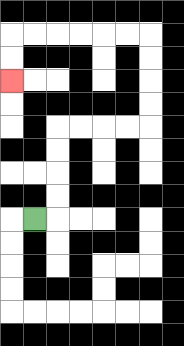{'start': '[1, 9]', 'end': '[0, 3]', 'path_directions': 'R,U,U,U,U,R,R,R,R,U,U,U,U,L,L,L,L,L,L,D,D', 'path_coordinates': '[[1, 9], [2, 9], [2, 8], [2, 7], [2, 6], [2, 5], [3, 5], [4, 5], [5, 5], [6, 5], [6, 4], [6, 3], [6, 2], [6, 1], [5, 1], [4, 1], [3, 1], [2, 1], [1, 1], [0, 1], [0, 2], [0, 3]]'}